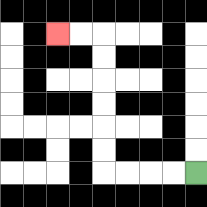{'start': '[8, 7]', 'end': '[2, 1]', 'path_directions': 'L,L,L,L,U,U,U,U,U,U,L,L', 'path_coordinates': '[[8, 7], [7, 7], [6, 7], [5, 7], [4, 7], [4, 6], [4, 5], [4, 4], [4, 3], [4, 2], [4, 1], [3, 1], [2, 1]]'}